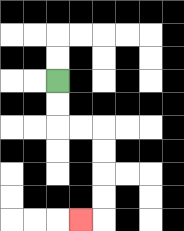{'start': '[2, 3]', 'end': '[3, 9]', 'path_directions': 'D,D,R,R,D,D,D,D,L', 'path_coordinates': '[[2, 3], [2, 4], [2, 5], [3, 5], [4, 5], [4, 6], [4, 7], [4, 8], [4, 9], [3, 9]]'}